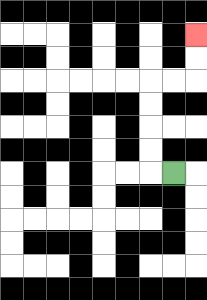{'start': '[7, 7]', 'end': '[8, 1]', 'path_directions': 'L,U,U,U,U,R,R,U,U', 'path_coordinates': '[[7, 7], [6, 7], [6, 6], [6, 5], [6, 4], [6, 3], [7, 3], [8, 3], [8, 2], [8, 1]]'}